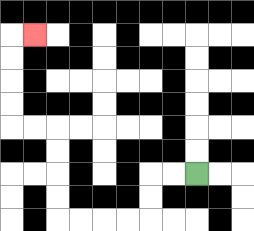{'start': '[8, 7]', 'end': '[1, 1]', 'path_directions': 'L,L,D,D,L,L,L,L,U,U,U,U,L,L,U,U,U,U,R', 'path_coordinates': '[[8, 7], [7, 7], [6, 7], [6, 8], [6, 9], [5, 9], [4, 9], [3, 9], [2, 9], [2, 8], [2, 7], [2, 6], [2, 5], [1, 5], [0, 5], [0, 4], [0, 3], [0, 2], [0, 1], [1, 1]]'}